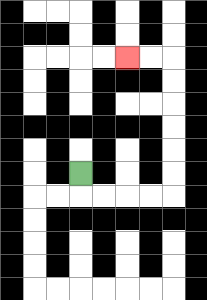{'start': '[3, 7]', 'end': '[5, 2]', 'path_directions': 'D,R,R,R,R,U,U,U,U,U,U,L,L', 'path_coordinates': '[[3, 7], [3, 8], [4, 8], [5, 8], [6, 8], [7, 8], [7, 7], [7, 6], [7, 5], [7, 4], [7, 3], [7, 2], [6, 2], [5, 2]]'}